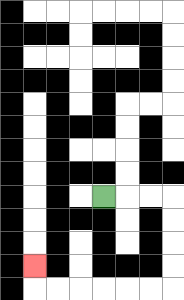{'start': '[4, 8]', 'end': '[1, 11]', 'path_directions': 'R,R,R,D,D,D,D,L,L,L,L,L,L,U', 'path_coordinates': '[[4, 8], [5, 8], [6, 8], [7, 8], [7, 9], [7, 10], [7, 11], [7, 12], [6, 12], [5, 12], [4, 12], [3, 12], [2, 12], [1, 12], [1, 11]]'}